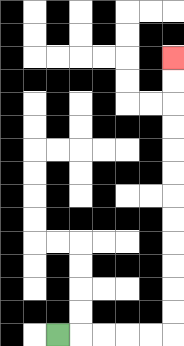{'start': '[2, 14]', 'end': '[7, 2]', 'path_directions': 'R,R,R,R,R,U,U,U,U,U,U,U,U,U,U,U,U', 'path_coordinates': '[[2, 14], [3, 14], [4, 14], [5, 14], [6, 14], [7, 14], [7, 13], [7, 12], [7, 11], [7, 10], [7, 9], [7, 8], [7, 7], [7, 6], [7, 5], [7, 4], [7, 3], [7, 2]]'}